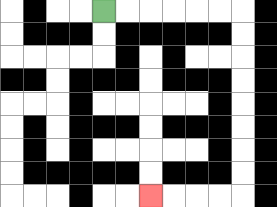{'start': '[4, 0]', 'end': '[6, 8]', 'path_directions': 'R,R,R,R,R,R,D,D,D,D,D,D,D,D,L,L,L,L', 'path_coordinates': '[[4, 0], [5, 0], [6, 0], [7, 0], [8, 0], [9, 0], [10, 0], [10, 1], [10, 2], [10, 3], [10, 4], [10, 5], [10, 6], [10, 7], [10, 8], [9, 8], [8, 8], [7, 8], [6, 8]]'}